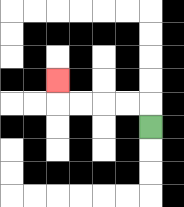{'start': '[6, 5]', 'end': '[2, 3]', 'path_directions': 'U,L,L,L,L,U', 'path_coordinates': '[[6, 5], [6, 4], [5, 4], [4, 4], [3, 4], [2, 4], [2, 3]]'}